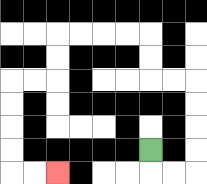{'start': '[6, 6]', 'end': '[2, 7]', 'path_directions': 'D,R,R,U,U,U,U,L,L,U,U,L,L,L,L,D,D,L,L,D,D,D,D,R,R', 'path_coordinates': '[[6, 6], [6, 7], [7, 7], [8, 7], [8, 6], [8, 5], [8, 4], [8, 3], [7, 3], [6, 3], [6, 2], [6, 1], [5, 1], [4, 1], [3, 1], [2, 1], [2, 2], [2, 3], [1, 3], [0, 3], [0, 4], [0, 5], [0, 6], [0, 7], [1, 7], [2, 7]]'}